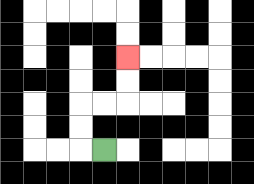{'start': '[4, 6]', 'end': '[5, 2]', 'path_directions': 'L,U,U,R,R,U,U', 'path_coordinates': '[[4, 6], [3, 6], [3, 5], [3, 4], [4, 4], [5, 4], [5, 3], [5, 2]]'}